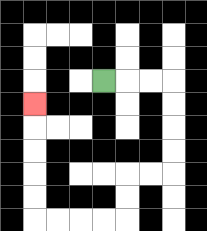{'start': '[4, 3]', 'end': '[1, 4]', 'path_directions': 'R,R,R,D,D,D,D,L,L,D,D,L,L,L,L,U,U,U,U,U', 'path_coordinates': '[[4, 3], [5, 3], [6, 3], [7, 3], [7, 4], [7, 5], [7, 6], [7, 7], [6, 7], [5, 7], [5, 8], [5, 9], [4, 9], [3, 9], [2, 9], [1, 9], [1, 8], [1, 7], [1, 6], [1, 5], [1, 4]]'}